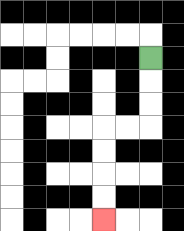{'start': '[6, 2]', 'end': '[4, 9]', 'path_directions': 'D,D,D,L,L,D,D,D,D', 'path_coordinates': '[[6, 2], [6, 3], [6, 4], [6, 5], [5, 5], [4, 5], [4, 6], [4, 7], [4, 8], [4, 9]]'}